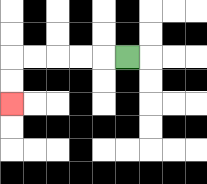{'start': '[5, 2]', 'end': '[0, 4]', 'path_directions': 'L,L,L,L,L,D,D', 'path_coordinates': '[[5, 2], [4, 2], [3, 2], [2, 2], [1, 2], [0, 2], [0, 3], [0, 4]]'}